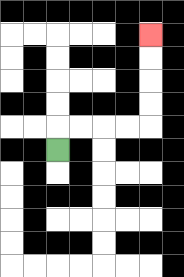{'start': '[2, 6]', 'end': '[6, 1]', 'path_directions': 'U,R,R,R,R,U,U,U,U', 'path_coordinates': '[[2, 6], [2, 5], [3, 5], [4, 5], [5, 5], [6, 5], [6, 4], [6, 3], [6, 2], [6, 1]]'}